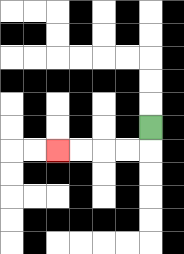{'start': '[6, 5]', 'end': '[2, 6]', 'path_directions': 'D,L,L,L,L', 'path_coordinates': '[[6, 5], [6, 6], [5, 6], [4, 6], [3, 6], [2, 6]]'}